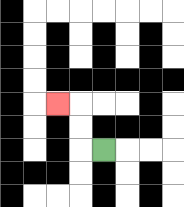{'start': '[4, 6]', 'end': '[2, 4]', 'path_directions': 'L,U,U,L', 'path_coordinates': '[[4, 6], [3, 6], [3, 5], [3, 4], [2, 4]]'}